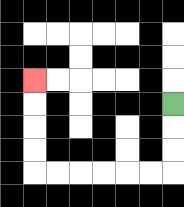{'start': '[7, 4]', 'end': '[1, 3]', 'path_directions': 'D,D,D,L,L,L,L,L,L,U,U,U,U', 'path_coordinates': '[[7, 4], [7, 5], [7, 6], [7, 7], [6, 7], [5, 7], [4, 7], [3, 7], [2, 7], [1, 7], [1, 6], [1, 5], [1, 4], [1, 3]]'}